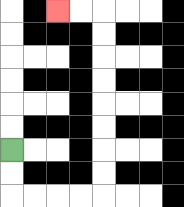{'start': '[0, 6]', 'end': '[2, 0]', 'path_directions': 'D,D,R,R,R,R,U,U,U,U,U,U,U,U,L,L', 'path_coordinates': '[[0, 6], [0, 7], [0, 8], [1, 8], [2, 8], [3, 8], [4, 8], [4, 7], [4, 6], [4, 5], [4, 4], [4, 3], [4, 2], [4, 1], [4, 0], [3, 0], [2, 0]]'}